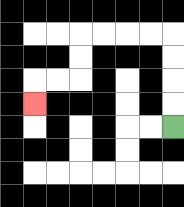{'start': '[7, 5]', 'end': '[1, 4]', 'path_directions': 'U,U,U,U,L,L,L,L,D,D,L,L,D', 'path_coordinates': '[[7, 5], [7, 4], [7, 3], [7, 2], [7, 1], [6, 1], [5, 1], [4, 1], [3, 1], [3, 2], [3, 3], [2, 3], [1, 3], [1, 4]]'}